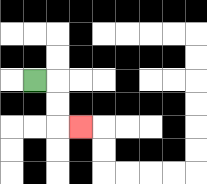{'start': '[1, 3]', 'end': '[3, 5]', 'path_directions': 'R,D,D,R', 'path_coordinates': '[[1, 3], [2, 3], [2, 4], [2, 5], [3, 5]]'}